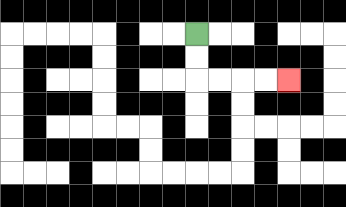{'start': '[8, 1]', 'end': '[12, 3]', 'path_directions': 'D,D,R,R,R,R', 'path_coordinates': '[[8, 1], [8, 2], [8, 3], [9, 3], [10, 3], [11, 3], [12, 3]]'}